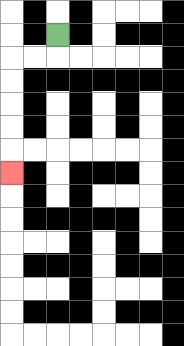{'start': '[2, 1]', 'end': '[0, 7]', 'path_directions': 'D,L,L,D,D,D,D,D', 'path_coordinates': '[[2, 1], [2, 2], [1, 2], [0, 2], [0, 3], [0, 4], [0, 5], [0, 6], [0, 7]]'}